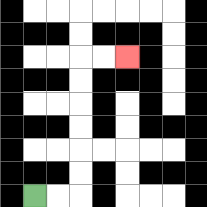{'start': '[1, 8]', 'end': '[5, 2]', 'path_directions': 'R,R,U,U,U,U,U,U,R,R', 'path_coordinates': '[[1, 8], [2, 8], [3, 8], [3, 7], [3, 6], [3, 5], [3, 4], [3, 3], [3, 2], [4, 2], [5, 2]]'}